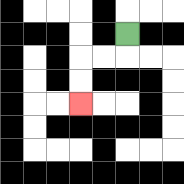{'start': '[5, 1]', 'end': '[3, 4]', 'path_directions': 'D,L,L,D,D', 'path_coordinates': '[[5, 1], [5, 2], [4, 2], [3, 2], [3, 3], [3, 4]]'}